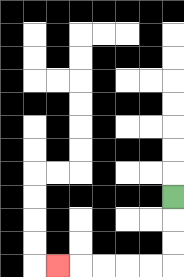{'start': '[7, 8]', 'end': '[2, 11]', 'path_directions': 'D,D,D,L,L,L,L,L', 'path_coordinates': '[[7, 8], [7, 9], [7, 10], [7, 11], [6, 11], [5, 11], [4, 11], [3, 11], [2, 11]]'}